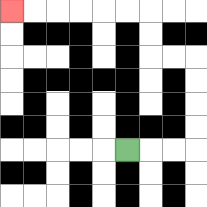{'start': '[5, 6]', 'end': '[0, 0]', 'path_directions': 'R,R,R,U,U,U,U,L,L,U,U,L,L,L,L,L,L', 'path_coordinates': '[[5, 6], [6, 6], [7, 6], [8, 6], [8, 5], [8, 4], [8, 3], [8, 2], [7, 2], [6, 2], [6, 1], [6, 0], [5, 0], [4, 0], [3, 0], [2, 0], [1, 0], [0, 0]]'}